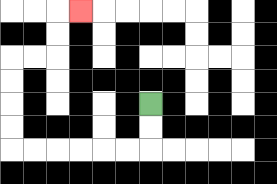{'start': '[6, 4]', 'end': '[3, 0]', 'path_directions': 'D,D,L,L,L,L,L,L,U,U,U,U,R,R,U,U,R', 'path_coordinates': '[[6, 4], [6, 5], [6, 6], [5, 6], [4, 6], [3, 6], [2, 6], [1, 6], [0, 6], [0, 5], [0, 4], [0, 3], [0, 2], [1, 2], [2, 2], [2, 1], [2, 0], [3, 0]]'}